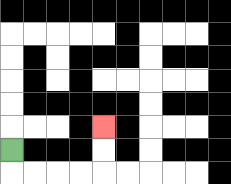{'start': '[0, 6]', 'end': '[4, 5]', 'path_directions': 'D,R,R,R,R,U,U', 'path_coordinates': '[[0, 6], [0, 7], [1, 7], [2, 7], [3, 7], [4, 7], [4, 6], [4, 5]]'}